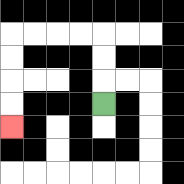{'start': '[4, 4]', 'end': '[0, 5]', 'path_directions': 'U,U,U,L,L,L,L,D,D,D,D', 'path_coordinates': '[[4, 4], [4, 3], [4, 2], [4, 1], [3, 1], [2, 1], [1, 1], [0, 1], [0, 2], [0, 3], [0, 4], [0, 5]]'}